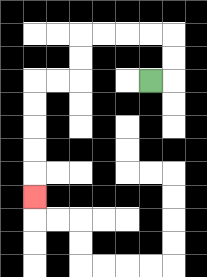{'start': '[6, 3]', 'end': '[1, 8]', 'path_directions': 'R,U,U,L,L,L,L,D,D,L,L,D,D,D,D,D', 'path_coordinates': '[[6, 3], [7, 3], [7, 2], [7, 1], [6, 1], [5, 1], [4, 1], [3, 1], [3, 2], [3, 3], [2, 3], [1, 3], [1, 4], [1, 5], [1, 6], [1, 7], [1, 8]]'}